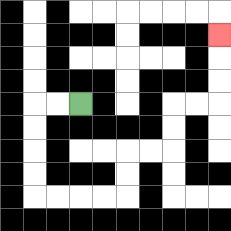{'start': '[3, 4]', 'end': '[9, 1]', 'path_directions': 'L,L,D,D,D,D,R,R,R,R,U,U,R,R,U,U,R,R,U,U,U', 'path_coordinates': '[[3, 4], [2, 4], [1, 4], [1, 5], [1, 6], [1, 7], [1, 8], [2, 8], [3, 8], [4, 8], [5, 8], [5, 7], [5, 6], [6, 6], [7, 6], [7, 5], [7, 4], [8, 4], [9, 4], [9, 3], [9, 2], [9, 1]]'}